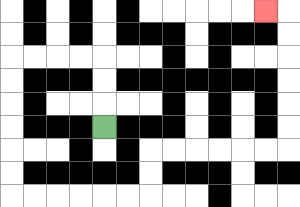{'start': '[4, 5]', 'end': '[11, 0]', 'path_directions': 'U,U,U,L,L,L,L,D,D,D,D,D,D,R,R,R,R,R,R,U,U,R,R,R,R,R,R,U,U,U,U,U,U,L', 'path_coordinates': '[[4, 5], [4, 4], [4, 3], [4, 2], [3, 2], [2, 2], [1, 2], [0, 2], [0, 3], [0, 4], [0, 5], [0, 6], [0, 7], [0, 8], [1, 8], [2, 8], [3, 8], [4, 8], [5, 8], [6, 8], [6, 7], [6, 6], [7, 6], [8, 6], [9, 6], [10, 6], [11, 6], [12, 6], [12, 5], [12, 4], [12, 3], [12, 2], [12, 1], [12, 0], [11, 0]]'}